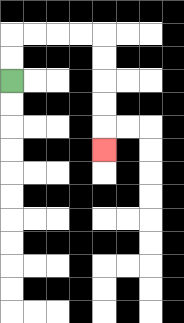{'start': '[0, 3]', 'end': '[4, 6]', 'path_directions': 'U,U,R,R,R,R,D,D,D,D,D', 'path_coordinates': '[[0, 3], [0, 2], [0, 1], [1, 1], [2, 1], [3, 1], [4, 1], [4, 2], [4, 3], [4, 4], [4, 5], [4, 6]]'}